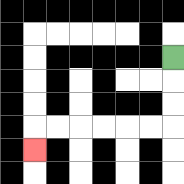{'start': '[7, 2]', 'end': '[1, 6]', 'path_directions': 'D,D,D,L,L,L,L,L,L,D', 'path_coordinates': '[[7, 2], [7, 3], [7, 4], [7, 5], [6, 5], [5, 5], [4, 5], [3, 5], [2, 5], [1, 5], [1, 6]]'}